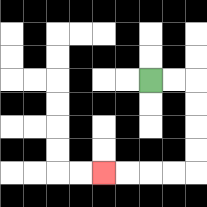{'start': '[6, 3]', 'end': '[4, 7]', 'path_directions': 'R,R,D,D,D,D,L,L,L,L', 'path_coordinates': '[[6, 3], [7, 3], [8, 3], [8, 4], [8, 5], [8, 6], [8, 7], [7, 7], [6, 7], [5, 7], [4, 7]]'}